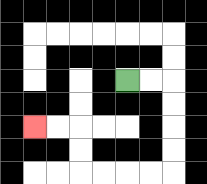{'start': '[5, 3]', 'end': '[1, 5]', 'path_directions': 'R,R,D,D,D,D,L,L,L,L,U,U,L,L', 'path_coordinates': '[[5, 3], [6, 3], [7, 3], [7, 4], [7, 5], [7, 6], [7, 7], [6, 7], [5, 7], [4, 7], [3, 7], [3, 6], [3, 5], [2, 5], [1, 5]]'}